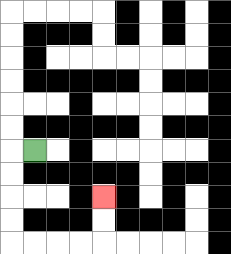{'start': '[1, 6]', 'end': '[4, 8]', 'path_directions': 'L,D,D,D,D,R,R,R,R,U,U', 'path_coordinates': '[[1, 6], [0, 6], [0, 7], [0, 8], [0, 9], [0, 10], [1, 10], [2, 10], [3, 10], [4, 10], [4, 9], [4, 8]]'}